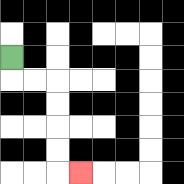{'start': '[0, 2]', 'end': '[3, 7]', 'path_directions': 'D,R,R,D,D,D,D,R', 'path_coordinates': '[[0, 2], [0, 3], [1, 3], [2, 3], [2, 4], [2, 5], [2, 6], [2, 7], [3, 7]]'}